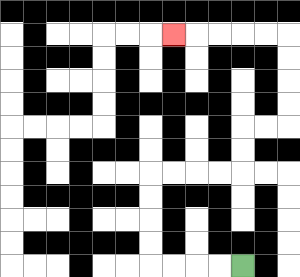{'start': '[10, 11]', 'end': '[7, 1]', 'path_directions': 'L,L,L,L,U,U,U,U,R,R,R,R,U,U,R,R,U,U,U,U,L,L,L,L,L', 'path_coordinates': '[[10, 11], [9, 11], [8, 11], [7, 11], [6, 11], [6, 10], [6, 9], [6, 8], [6, 7], [7, 7], [8, 7], [9, 7], [10, 7], [10, 6], [10, 5], [11, 5], [12, 5], [12, 4], [12, 3], [12, 2], [12, 1], [11, 1], [10, 1], [9, 1], [8, 1], [7, 1]]'}